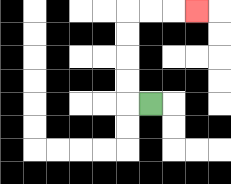{'start': '[6, 4]', 'end': '[8, 0]', 'path_directions': 'L,U,U,U,U,R,R,R', 'path_coordinates': '[[6, 4], [5, 4], [5, 3], [5, 2], [5, 1], [5, 0], [6, 0], [7, 0], [8, 0]]'}